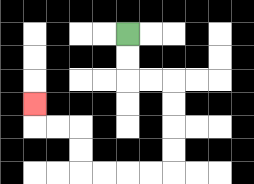{'start': '[5, 1]', 'end': '[1, 4]', 'path_directions': 'D,D,R,R,D,D,D,D,L,L,L,L,U,U,L,L,U', 'path_coordinates': '[[5, 1], [5, 2], [5, 3], [6, 3], [7, 3], [7, 4], [7, 5], [7, 6], [7, 7], [6, 7], [5, 7], [4, 7], [3, 7], [3, 6], [3, 5], [2, 5], [1, 5], [1, 4]]'}